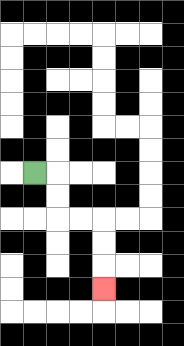{'start': '[1, 7]', 'end': '[4, 12]', 'path_directions': 'R,D,D,R,R,D,D,D', 'path_coordinates': '[[1, 7], [2, 7], [2, 8], [2, 9], [3, 9], [4, 9], [4, 10], [4, 11], [4, 12]]'}